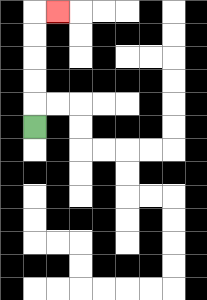{'start': '[1, 5]', 'end': '[2, 0]', 'path_directions': 'U,U,U,U,U,R', 'path_coordinates': '[[1, 5], [1, 4], [1, 3], [1, 2], [1, 1], [1, 0], [2, 0]]'}